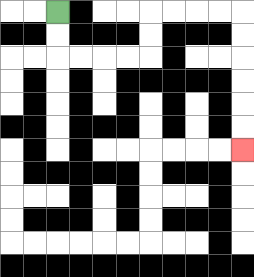{'start': '[2, 0]', 'end': '[10, 6]', 'path_directions': 'D,D,R,R,R,R,U,U,R,R,R,R,D,D,D,D,D,D', 'path_coordinates': '[[2, 0], [2, 1], [2, 2], [3, 2], [4, 2], [5, 2], [6, 2], [6, 1], [6, 0], [7, 0], [8, 0], [9, 0], [10, 0], [10, 1], [10, 2], [10, 3], [10, 4], [10, 5], [10, 6]]'}